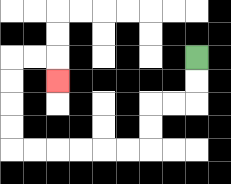{'start': '[8, 2]', 'end': '[2, 3]', 'path_directions': 'D,D,L,L,D,D,L,L,L,L,L,L,U,U,U,U,R,R,D', 'path_coordinates': '[[8, 2], [8, 3], [8, 4], [7, 4], [6, 4], [6, 5], [6, 6], [5, 6], [4, 6], [3, 6], [2, 6], [1, 6], [0, 6], [0, 5], [0, 4], [0, 3], [0, 2], [1, 2], [2, 2], [2, 3]]'}